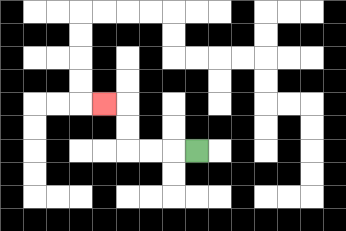{'start': '[8, 6]', 'end': '[4, 4]', 'path_directions': 'L,L,L,U,U,L', 'path_coordinates': '[[8, 6], [7, 6], [6, 6], [5, 6], [5, 5], [5, 4], [4, 4]]'}